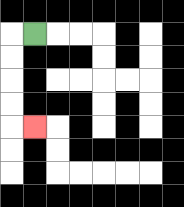{'start': '[1, 1]', 'end': '[1, 5]', 'path_directions': 'L,D,D,D,D,R', 'path_coordinates': '[[1, 1], [0, 1], [0, 2], [0, 3], [0, 4], [0, 5], [1, 5]]'}